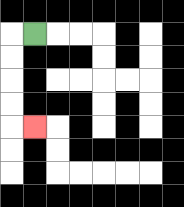{'start': '[1, 1]', 'end': '[1, 5]', 'path_directions': 'L,D,D,D,D,R', 'path_coordinates': '[[1, 1], [0, 1], [0, 2], [0, 3], [0, 4], [0, 5], [1, 5]]'}